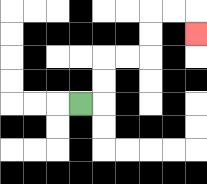{'start': '[3, 4]', 'end': '[8, 1]', 'path_directions': 'R,U,U,R,R,U,U,R,R,D', 'path_coordinates': '[[3, 4], [4, 4], [4, 3], [4, 2], [5, 2], [6, 2], [6, 1], [6, 0], [7, 0], [8, 0], [8, 1]]'}